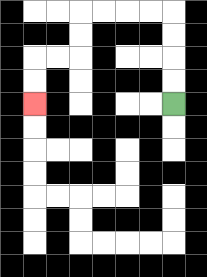{'start': '[7, 4]', 'end': '[1, 4]', 'path_directions': 'U,U,U,U,L,L,L,L,D,D,L,L,D,D', 'path_coordinates': '[[7, 4], [7, 3], [7, 2], [7, 1], [7, 0], [6, 0], [5, 0], [4, 0], [3, 0], [3, 1], [3, 2], [2, 2], [1, 2], [1, 3], [1, 4]]'}